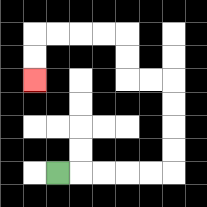{'start': '[2, 7]', 'end': '[1, 3]', 'path_directions': 'R,R,R,R,R,U,U,U,U,L,L,U,U,L,L,L,L,D,D', 'path_coordinates': '[[2, 7], [3, 7], [4, 7], [5, 7], [6, 7], [7, 7], [7, 6], [7, 5], [7, 4], [7, 3], [6, 3], [5, 3], [5, 2], [5, 1], [4, 1], [3, 1], [2, 1], [1, 1], [1, 2], [1, 3]]'}